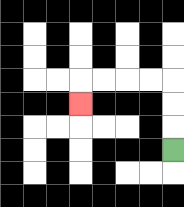{'start': '[7, 6]', 'end': '[3, 4]', 'path_directions': 'U,U,U,L,L,L,L,D', 'path_coordinates': '[[7, 6], [7, 5], [7, 4], [7, 3], [6, 3], [5, 3], [4, 3], [3, 3], [3, 4]]'}